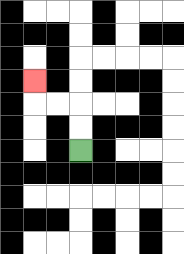{'start': '[3, 6]', 'end': '[1, 3]', 'path_directions': 'U,U,L,L,U', 'path_coordinates': '[[3, 6], [3, 5], [3, 4], [2, 4], [1, 4], [1, 3]]'}